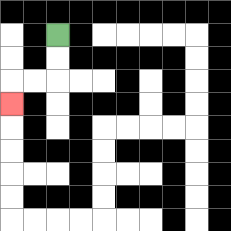{'start': '[2, 1]', 'end': '[0, 4]', 'path_directions': 'D,D,L,L,D', 'path_coordinates': '[[2, 1], [2, 2], [2, 3], [1, 3], [0, 3], [0, 4]]'}